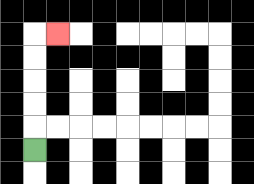{'start': '[1, 6]', 'end': '[2, 1]', 'path_directions': 'U,U,U,U,U,R', 'path_coordinates': '[[1, 6], [1, 5], [1, 4], [1, 3], [1, 2], [1, 1], [2, 1]]'}